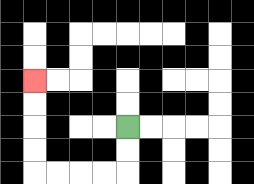{'start': '[5, 5]', 'end': '[1, 3]', 'path_directions': 'D,D,L,L,L,L,U,U,U,U', 'path_coordinates': '[[5, 5], [5, 6], [5, 7], [4, 7], [3, 7], [2, 7], [1, 7], [1, 6], [1, 5], [1, 4], [1, 3]]'}